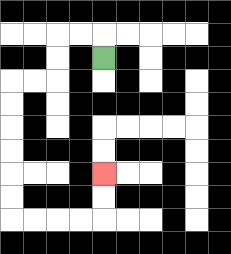{'start': '[4, 2]', 'end': '[4, 7]', 'path_directions': 'U,L,L,D,D,L,L,D,D,D,D,D,D,R,R,R,R,U,U', 'path_coordinates': '[[4, 2], [4, 1], [3, 1], [2, 1], [2, 2], [2, 3], [1, 3], [0, 3], [0, 4], [0, 5], [0, 6], [0, 7], [0, 8], [0, 9], [1, 9], [2, 9], [3, 9], [4, 9], [4, 8], [4, 7]]'}